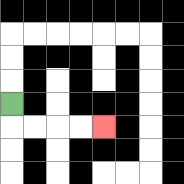{'start': '[0, 4]', 'end': '[4, 5]', 'path_directions': 'D,R,R,R,R', 'path_coordinates': '[[0, 4], [0, 5], [1, 5], [2, 5], [3, 5], [4, 5]]'}